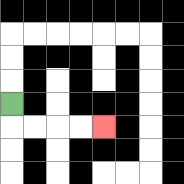{'start': '[0, 4]', 'end': '[4, 5]', 'path_directions': 'D,R,R,R,R', 'path_coordinates': '[[0, 4], [0, 5], [1, 5], [2, 5], [3, 5], [4, 5]]'}